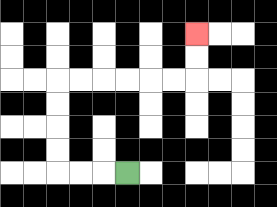{'start': '[5, 7]', 'end': '[8, 1]', 'path_directions': 'L,L,L,U,U,U,U,R,R,R,R,R,R,U,U', 'path_coordinates': '[[5, 7], [4, 7], [3, 7], [2, 7], [2, 6], [2, 5], [2, 4], [2, 3], [3, 3], [4, 3], [5, 3], [6, 3], [7, 3], [8, 3], [8, 2], [8, 1]]'}